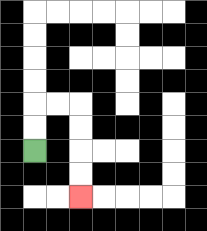{'start': '[1, 6]', 'end': '[3, 8]', 'path_directions': 'U,U,R,R,D,D,D,D', 'path_coordinates': '[[1, 6], [1, 5], [1, 4], [2, 4], [3, 4], [3, 5], [3, 6], [3, 7], [3, 8]]'}